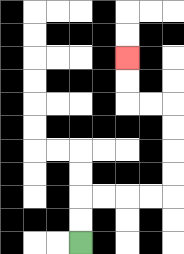{'start': '[3, 10]', 'end': '[5, 2]', 'path_directions': 'U,U,R,R,R,R,U,U,U,U,L,L,U,U', 'path_coordinates': '[[3, 10], [3, 9], [3, 8], [4, 8], [5, 8], [6, 8], [7, 8], [7, 7], [7, 6], [7, 5], [7, 4], [6, 4], [5, 4], [5, 3], [5, 2]]'}